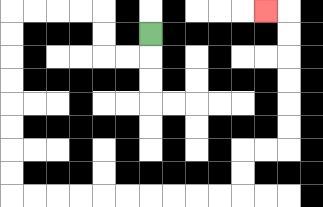{'start': '[6, 1]', 'end': '[11, 0]', 'path_directions': 'D,L,L,U,U,L,L,L,L,D,D,D,D,D,D,D,D,R,R,R,R,R,R,R,R,R,R,U,U,R,R,U,U,U,U,U,U,L', 'path_coordinates': '[[6, 1], [6, 2], [5, 2], [4, 2], [4, 1], [4, 0], [3, 0], [2, 0], [1, 0], [0, 0], [0, 1], [0, 2], [0, 3], [0, 4], [0, 5], [0, 6], [0, 7], [0, 8], [1, 8], [2, 8], [3, 8], [4, 8], [5, 8], [6, 8], [7, 8], [8, 8], [9, 8], [10, 8], [10, 7], [10, 6], [11, 6], [12, 6], [12, 5], [12, 4], [12, 3], [12, 2], [12, 1], [12, 0], [11, 0]]'}